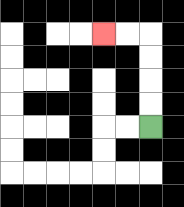{'start': '[6, 5]', 'end': '[4, 1]', 'path_directions': 'U,U,U,U,L,L', 'path_coordinates': '[[6, 5], [6, 4], [6, 3], [6, 2], [6, 1], [5, 1], [4, 1]]'}